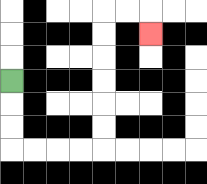{'start': '[0, 3]', 'end': '[6, 1]', 'path_directions': 'D,D,D,R,R,R,R,U,U,U,U,U,U,R,R,D', 'path_coordinates': '[[0, 3], [0, 4], [0, 5], [0, 6], [1, 6], [2, 6], [3, 6], [4, 6], [4, 5], [4, 4], [4, 3], [4, 2], [4, 1], [4, 0], [5, 0], [6, 0], [6, 1]]'}